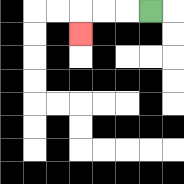{'start': '[6, 0]', 'end': '[3, 1]', 'path_directions': 'L,L,L,D', 'path_coordinates': '[[6, 0], [5, 0], [4, 0], [3, 0], [3, 1]]'}